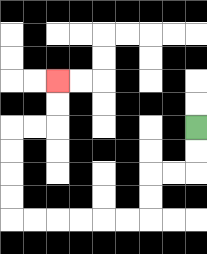{'start': '[8, 5]', 'end': '[2, 3]', 'path_directions': 'D,D,L,L,D,D,L,L,L,L,L,L,U,U,U,U,R,R,U,U', 'path_coordinates': '[[8, 5], [8, 6], [8, 7], [7, 7], [6, 7], [6, 8], [6, 9], [5, 9], [4, 9], [3, 9], [2, 9], [1, 9], [0, 9], [0, 8], [0, 7], [0, 6], [0, 5], [1, 5], [2, 5], [2, 4], [2, 3]]'}